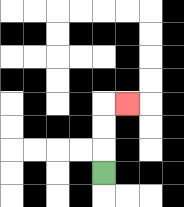{'start': '[4, 7]', 'end': '[5, 4]', 'path_directions': 'U,U,U,R', 'path_coordinates': '[[4, 7], [4, 6], [4, 5], [4, 4], [5, 4]]'}